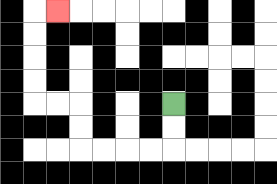{'start': '[7, 4]', 'end': '[2, 0]', 'path_directions': 'D,D,L,L,L,L,U,U,L,L,U,U,U,U,R', 'path_coordinates': '[[7, 4], [7, 5], [7, 6], [6, 6], [5, 6], [4, 6], [3, 6], [3, 5], [3, 4], [2, 4], [1, 4], [1, 3], [1, 2], [1, 1], [1, 0], [2, 0]]'}